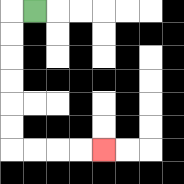{'start': '[1, 0]', 'end': '[4, 6]', 'path_directions': 'L,D,D,D,D,D,D,R,R,R,R', 'path_coordinates': '[[1, 0], [0, 0], [0, 1], [0, 2], [0, 3], [0, 4], [0, 5], [0, 6], [1, 6], [2, 6], [3, 6], [4, 6]]'}